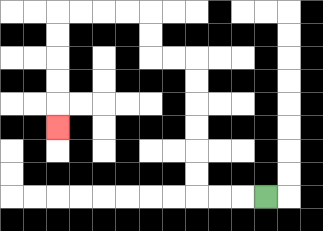{'start': '[11, 8]', 'end': '[2, 5]', 'path_directions': 'L,L,L,U,U,U,U,U,U,L,L,U,U,L,L,L,L,D,D,D,D,D', 'path_coordinates': '[[11, 8], [10, 8], [9, 8], [8, 8], [8, 7], [8, 6], [8, 5], [8, 4], [8, 3], [8, 2], [7, 2], [6, 2], [6, 1], [6, 0], [5, 0], [4, 0], [3, 0], [2, 0], [2, 1], [2, 2], [2, 3], [2, 4], [2, 5]]'}